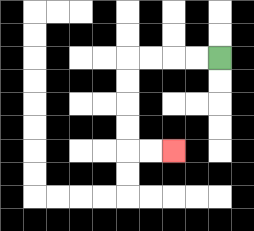{'start': '[9, 2]', 'end': '[7, 6]', 'path_directions': 'L,L,L,L,D,D,D,D,R,R', 'path_coordinates': '[[9, 2], [8, 2], [7, 2], [6, 2], [5, 2], [5, 3], [5, 4], [5, 5], [5, 6], [6, 6], [7, 6]]'}